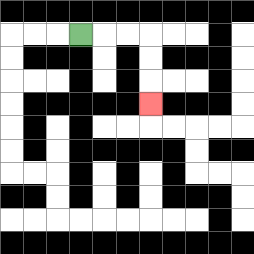{'start': '[3, 1]', 'end': '[6, 4]', 'path_directions': 'R,R,R,D,D,D', 'path_coordinates': '[[3, 1], [4, 1], [5, 1], [6, 1], [6, 2], [6, 3], [6, 4]]'}